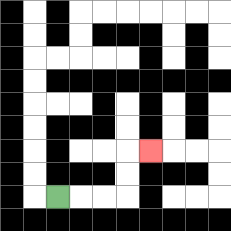{'start': '[2, 8]', 'end': '[6, 6]', 'path_directions': 'R,R,R,U,U,R', 'path_coordinates': '[[2, 8], [3, 8], [4, 8], [5, 8], [5, 7], [5, 6], [6, 6]]'}